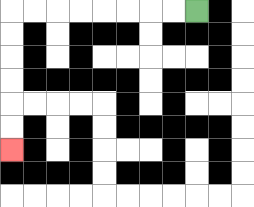{'start': '[8, 0]', 'end': '[0, 6]', 'path_directions': 'L,L,L,L,L,L,L,L,D,D,D,D,D,D', 'path_coordinates': '[[8, 0], [7, 0], [6, 0], [5, 0], [4, 0], [3, 0], [2, 0], [1, 0], [0, 0], [0, 1], [0, 2], [0, 3], [0, 4], [0, 5], [0, 6]]'}